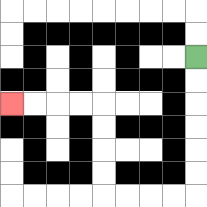{'start': '[8, 2]', 'end': '[0, 4]', 'path_directions': 'D,D,D,D,D,D,L,L,L,L,U,U,U,U,L,L,L,L', 'path_coordinates': '[[8, 2], [8, 3], [8, 4], [8, 5], [8, 6], [8, 7], [8, 8], [7, 8], [6, 8], [5, 8], [4, 8], [4, 7], [4, 6], [4, 5], [4, 4], [3, 4], [2, 4], [1, 4], [0, 4]]'}